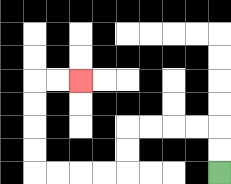{'start': '[9, 7]', 'end': '[3, 3]', 'path_directions': 'U,U,L,L,L,L,D,D,L,L,L,L,U,U,U,U,R,R', 'path_coordinates': '[[9, 7], [9, 6], [9, 5], [8, 5], [7, 5], [6, 5], [5, 5], [5, 6], [5, 7], [4, 7], [3, 7], [2, 7], [1, 7], [1, 6], [1, 5], [1, 4], [1, 3], [2, 3], [3, 3]]'}